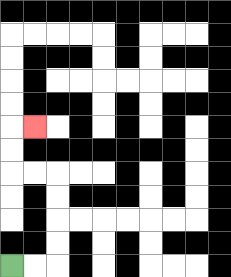{'start': '[0, 11]', 'end': '[1, 5]', 'path_directions': 'R,R,U,U,U,U,L,L,U,U,R', 'path_coordinates': '[[0, 11], [1, 11], [2, 11], [2, 10], [2, 9], [2, 8], [2, 7], [1, 7], [0, 7], [0, 6], [0, 5], [1, 5]]'}